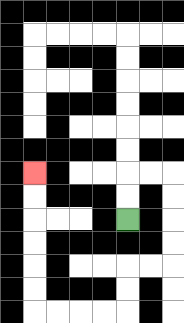{'start': '[5, 9]', 'end': '[1, 7]', 'path_directions': 'U,U,R,R,D,D,D,D,L,L,D,D,L,L,L,L,U,U,U,U,U,U', 'path_coordinates': '[[5, 9], [5, 8], [5, 7], [6, 7], [7, 7], [7, 8], [7, 9], [7, 10], [7, 11], [6, 11], [5, 11], [5, 12], [5, 13], [4, 13], [3, 13], [2, 13], [1, 13], [1, 12], [1, 11], [1, 10], [1, 9], [1, 8], [1, 7]]'}